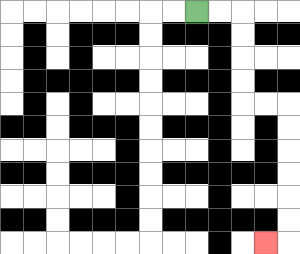{'start': '[8, 0]', 'end': '[11, 10]', 'path_directions': 'R,R,D,D,D,D,R,R,D,D,D,D,D,D,L', 'path_coordinates': '[[8, 0], [9, 0], [10, 0], [10, 1], [10, 2], [10, 3], [10, 4], [11, 4], [12, 4], [12, 5], [12, 6], [12, 7], [12, 8], [12, 9], [12, 10], [11, 10]]'}